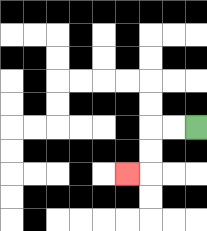{'start': '[8, 5]', 'end': '[5, 7]', 'path_directions': 'L,L,D,D,L', 'path_coordinates': '[[8, 5], [7, 5], [6, 5], [6, 6], [6, 7], [5, 7]]'}